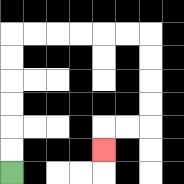{'start': '[0, 7]', 'end': '[4, 6]', 'path_directions': 'U,U,U,U,U,U,R,R,R,R,R,R,D,D,D,D,L,L,D', 'path_coordinates': '[[0, 7], [0, 6], [0, 5], [0, 4], [0, 3], [0, 2], [0, 1], [1, 1], [2, 1], [3, 1], [4, 1], [5, 1], [6, 1], [6, 2], [6, 3], [6, 4], [6, 5], [5, 5], [4, 5], [4, 6]]'}